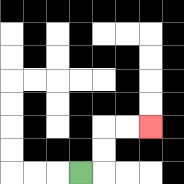{'start': '[3, 7]', 'end': '[6, 5]', 'path_directions': 'R,U,U,R,R', 'path_coordinates': '[[3, 7], [4, 7], [4, 6], [4, 5], [5, 5], [6, 5]]'}